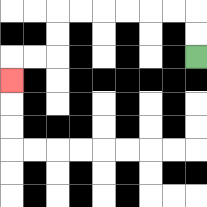{'start': '[8, 2]', 'end': '[0, 3]', 'path_directions': 'U,U,L,L,L,L,L,L,D,D,L,L,D', 'path_coordinates': '[[8, 2], [8, 1], [8, 0], [7, 0], [6, 0], [5, 0], [4, 0], [3, 0], [2, 0], [2, 1], [2, 2], [1, 2], [0, 2], [0, 3]]'}